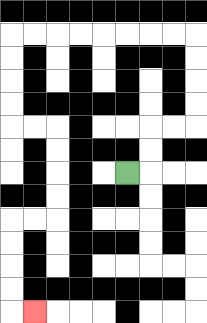{'start': '[5, 7]', 'end': '[1, 13]', 'path_directions': 'R,U,U,R,R,U,U,U,U,L,L,L,L,L,L,L,L,D,D,D,D,R,R,D,D,D,D,L,L,D,D,D,D,R', 'path_coordinates': '[[5, 7], [6, 7], [6, 6], [6, 5], [7, 5], [8, 5], [8, 4], [8, 3], [8, 2], [8, 1], [7, 1], [6, 1], [5, 1], [4, 1], [3, 1], [2, 1], [1, 1], [0, 1], [0, 2], [0, 3], [0, 4], [0, 5], [1, 5], [2, 5], [2, 6], [2, 7], [2, 8], [2, 9], [1, 9], [0, 9], [0, 10], [0, 11], [0, 12], [0, 13], [1, 13]]'}